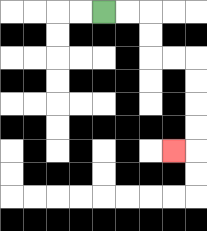{'start': '[4, 0]', 'end': '[7, 6]', 'path_directions': 'R,R,D,D,R,R,D,D,D,D,L', 'path_coordinates': '[[4, 0], [5, 0], [6, 0], [6, 1], [6, 2], [7, 2], [8, 2], [8, 3], [8, 4], [8, 5], [8, 6], [7, 6]]'}